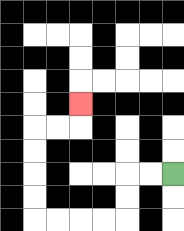{'start': '[7, 7]', 'end': '[3, 4]', 'path_directions': 'L,L,D,D,L,L,L,L,U,U,U,U,R,R,U', 'path_coordinates': '[[7, 7], [6, 7], [5, 7], [5, 8], [5, 9], [4, 9], [3, 9], [2, 9], [1, 9], [1, 8], [1, 7], [1, 6], [1, 5], [2, 5], [3, 5], [3, 4]]'}